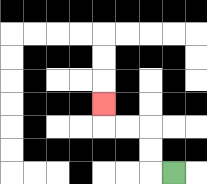{'start': '[7, 7]', 'end': '[4, 4]', 'path_directions': 'L,U,U,L,L,U', 'path_coordinates': '[[7, 7], [6, 7], [6, 6], [6, 5], [5, 5], [4, 5], [4, 4]]'}